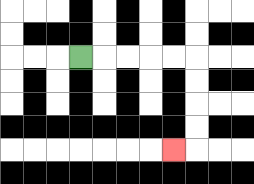{'start': '[3, 2]', 'end': '[7, 6]', 'path_directions': 'R,R,R,R,R,D,D,D,D,L', 'path_coordinates': '[[3, 2], [4, 2], [5, 2], [6, 2], [7, 2], [8, 2], [8, 3], [8, 4], [8, 5], [8, 6], [7, 6]]'}